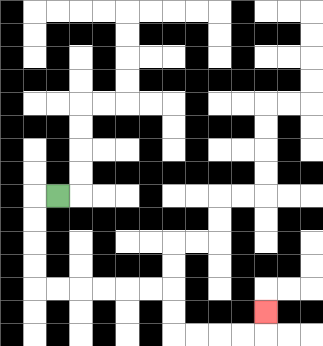{'start': '[2, 8]', 'end': '[11, 13]', 'path_directions': 'L,D,D,D,D,R,R,R,R,R,R,D,D,R,R,R,R,U', 'path_coordinates': '[[2, 8], [1, 8], [1, 9], [1, 10], [1, 11], [1, 12], [2, 12], [3, 12], [4, 12], [5, 12], [6, 12], [7, 12], [7, 13], [7, 14], [8, 14], [9, 14], [10, 14], [11, 14], [11, 13]]'}